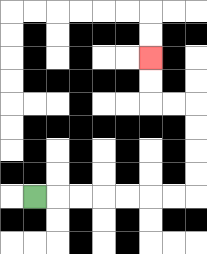{'start': '[1, 8]', 'end': '[6, 2]', 'path_directions': 'R,R,R,R,R,R,R,U,U,U,U,L,L,U,U', 'path_coordinates': '[[1, 8], [2, 8], [3, 8], [4, 8], [5, 8], [6, 8], [7, 8], [8, 8], [8, 7], [8, 6], [8, 5], [8, 4], [7, 4], [6, 4], [6, 3], [6, 2]]'}